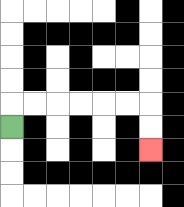{'start': '[0, 5]', 'end': '[6, 6]', 'path_directions': 'U,R,R,R,R,R,R,D,D', 'path_coordinates': '[[0, 5], [0, 4], [1, 4], [2, 4], [3, 4], [4, 4], [5, 4], [6, 4], [6, 5], [6, 6]]'}